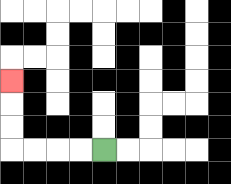{'start': '[4, 6]', 'end': '[0, 3]', 'path_directions': 'L,L,L,L,U,U,U', 'path_coordinates': '[[4, 6], [3, 6], [2, 6], [1, 6], [0, 6], [0, 5], [0, 4], [0, 3]]'}